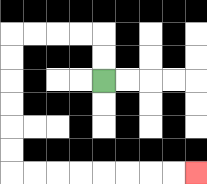{'start': '[4, 3]', 'end': '[8, 7]', 'path_directions': 'U,U,L,L,L,L,D,D,D,D,D,D,R,R,R,R,R,R,R,R', 'path_coordinates': '[[4, 3], [4, 2], [4, 1], [3, 1], [2, 1], [1, 1], [0, 1], [0, 2], [0, 3], [0, 4], [0, 5], [0, 6], [0, 7], [1, 7], [2, 7], [3, 7], [4, 7], [5, 7], [6, 7], [7, 7], [8, 7]]'}